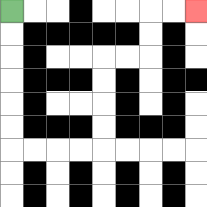{'start': '[0, 0]', 'end': '[8, 0]', 'path_directions': 'D,D,D,D,D,D,R,R,R,R,U,U,U,U,R,R,U,U,R,R', 'path_coordinates': '[[0, 0], [0, 1], [0, 2], [0, 3], [0, 4], [0, 5], [0, 6], [1, 6], [2, 6], [3, 6], [4, 6], [4, 5], [4, 4], [4, 3], [4, 2], [5, 2], [6, 2], [6, 1], [6, 0], [7, 0], [8, 0]]'}